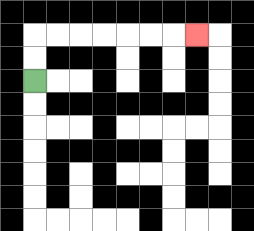{'start': '[1, 3]', 'end': '[8, 1]', 'path_directions': 'U,U,R,R,R,R,R,R,R', 'path_coordinates': '[[1, 3], [1, 2], [1, 1], [2, 1], [3, 1], [4, 1], [5, 1], [6, 1], [7, 1], [8, 1]]'}